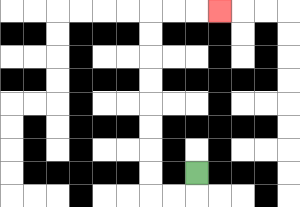{'start': '[8, 7]', 'end': '[9, 0]', 'path_directions': 'D,L,L,U,U,U,U,U,U,U,U,R,R,R', 'path_coordinates': '[[8, 7], [8, 8], [7, 8], [6, 8], [6, 7], [6, 6], [6, 5], [6, 4], [6, 3], [6, 2], [6, 1], [6, 0], [7, 0], [8, 0], [9, 0]]'}